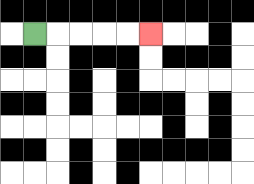{'start': '[1, 1]', 'end': '[6, 1]', 'path_directions': 'R,R,R,R,R', 'path_coordinates': '[[1, 1], [2, 1], [3, 1], [4, 1], [5, 1], [6, 1]]'}